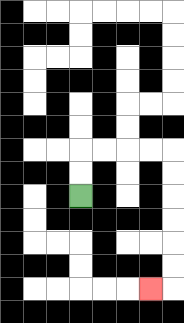{'start': '[3, 8]', 'end': '[6, 12]', 'path_directions': 'U,U,R,R,R,R,D,D,D,D,D,D,L', 'path_coordinates': '[[3, 8], [3, 7], [3, 6], [4, 6], [5, 6], [6, 6], [7, 6], [7, 7], [7, 8], [7, 9], [7, 10], [7, 11], [7, 12], [6, 12]]'}